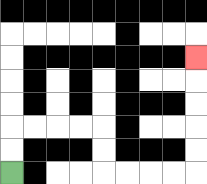{'start': '[0, 7]', 'end': '[8, 2]', 'path_directions': 'U,U,R,R,R,R,D,D,R,R,R,R,U,U,U,U,U', 'path_coordinates': '[[0, 7], [0, 6], [0, 5], [1, 5], [2, 5], [3, 5], [4, 5], [4, 6], [4, 7], [5, 7], [6, 7], [7, 7], [8, 7], [8, 6], [8, 5], [8, 4], [8, 3], [8, 2]]'}